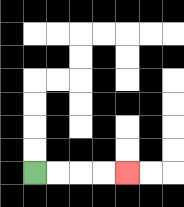{'start': '[1, 7]', 'end': '[5, 7]', 'path_directions': 'R,R,R,R', 'path_coordinates': '[[1, 7], [2, 7], [3, 7], [4, 7], [5, 7]]'}